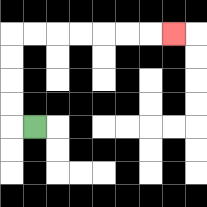{'start': '[1, 5]', 'end': '[7, 1]', 'path_directions': 'L,U,U,U,U,R,R,R,R,R,R,R', 'path_coordinates': '[[1, 5], [0, 5], [0, 4], [0, 3], [0, 2], [0, 1], [1, 1], [2, 1], [3, 1], [4, 1], [5, 1], [6, 1], [7, 1]]'}